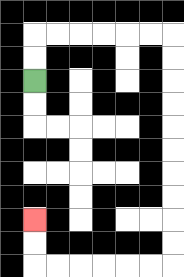{'start': '[1, 3]', 'end': '[1, 9]', 'path_directions': 'U,U,R,R,R,R,R,R,D,D,D,D,D,D,D,D,D,D,L,L,L,L,L,L,U,U', 'path_coordinates': '[[1, 3], [1, 2], [1, 1], [2, 1], [3, 1], [4, 1], [5, 1], [6, 1], [7, 1], [7, 2], [7, 3], [7, 4], [7, 5], [7, 6], [7, 7], [7, 8], [7, 9], [7, 10], [7, 11], [6, 11], [5, 11], [4, 11], [3, 11], [2, 11], [1, 11], [1, 10], [1, 9]]'}